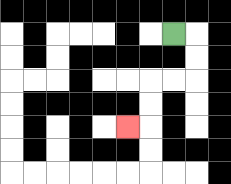{'start': '[7, 1]', 'end': '[5, 5]', 'path_directions': 'R,D,D,L,L,D,D,L', 'path_coordinates': '[[7, 1], [8, 1], [8, 2], [8, 3], [7, 3], [6, 3], [6, 4], [6, 5], [5, 5]]'}